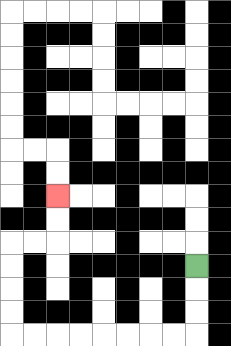{'start': '[8, 11]', 'end': '[2, 8]', 'path_directions': 'D,D,D,L,L,L,L,L,L,L,L,U,U,U,U,R,R,U,U', 'path_coordinates': '[[8, 11], [8, 12], [8, 13], [8, 14], [7, 14], [6, 14], [5, 14], [4, 14], [3, 14], [2, 14], [1, 14], [0, 14], [0, 13], [0, 12], [0, 11], [0, 10], [1, 10], [2, 10], [2, 9], [2, 8]]'}